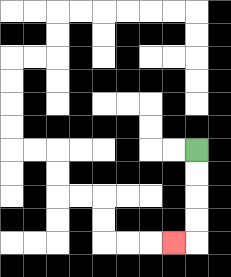{'start': '[8, 6]', 'end': '[7, 10]', 'path_directions': 'D,D,D,D,L', 'path_coordinates': '[[8, 6], [8, 7], [8, 8], [8, 9], [8, 10], [7, 10]]'}